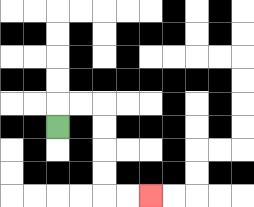{'start': '[2, 5]', 'end': '[6, 8]', 'path_directions': 'U,R,R,D,D,D,D,R,R', 'path_coordinates': '[[2, 5], [2, 4], [3, 4], [4, 4], [4, 5], [4, 6], [4, 7], [4, 8], [5, 8], [6, 8]]'}